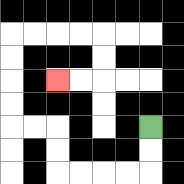{'start': '[6, 5]', 'end': '[2, 3]', 'path_directions': 'D,D,L,L,L,L,U,U,L,L,U,U,U,U,R,R,R,R,D,D,L,L', 'path_coordinates': '[[6, 5], [6, 6], [6, 7], [5, 7], [4, 7], [3, 7], [2, 7], [2, 6], [2, 5], [1, 5], [0, 5], [0, 4], [0, 3], [0, 2], [0, 1], [1, 1], [2, 1], [3, 1], [4, 1], [4, 2], [4, 3], [3, 3], [2, 3]]'}